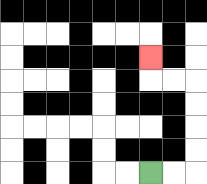{'start': '[6, 7]', 'end': '[6, 2]', 'path_directions': 'R,R,U,U,U,U,L,L,U', 'path_coordinates': '[[6, 7], [7, 7], [8, 7], [8, 6], [8, 5], [8, 4], [8, 3], [7, 3], [6, 3], [6, 2]]'}